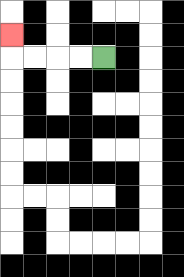{'start': '[4, 2]', 'end': '[0, 1]', 'path_directions': 'L,L,L,L,U', 'path_coordinates': '[[4, 2], [3, 2], [2, 2], [1, 2], [0, 2], [0, 1]]'}